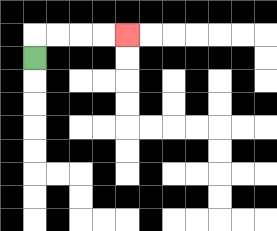{'start': '[1, 2]', 'end': '[5, 1]', 'path_directions': 'U,R,R,R,R', 'path_coordinates': '[[1, 2], [1, 1], [2, 1], [3, 1], [4, 1], [5, 1]]'}